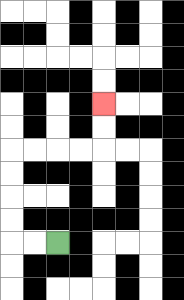{'start': '[2, 10]', 'end': '[4, 4]', 'path_directions': 'L,L,U,U,U,U,R,R,R,R,U,U', 'path_coordinates': '[[2, 10], [1, 10], [0, 10], [0, 9], [0, 8], [0, 7], [0, 6], [1, 6], [2, 6], [3, 6], [4, 6], [4, 5], [4, 4]]'}